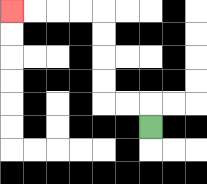{'start': '[6, 5]', 'end': '[0, 0]', 'path_directions': 'U,L,L,U,U,U,U,L,L,L,L', 'path_coordinates': '[[6, 5], [6, 4], [5, 4], [4, 4], [4, 3], [4, 2], [4, 1], [4, 0], [3, 0], [2, 0], [1, 0], [0, 0]]'}